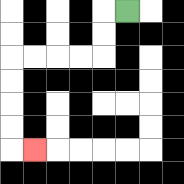{'start': '[5, 0]', 'end': '[1, 6]', 'path_directions': 'L,D,D,L,L,L,L,D,D,D,D,R', 'path_coordinates': '[[5, 0], [4, 0], [4, 1], [4, 2], [3, 2], [2, 2], [1, 2], [0, 2], [0, 3], [0, 4], [0, 5], [0, 6], [1, 6]]'}